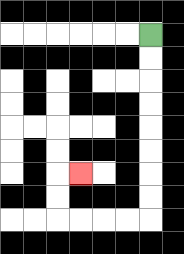{'start': '[6, 1]', 'end': '[3, 7]', 'path_directions': 'D,D,D,D,D,D,D,D,L,L,L,L,U,U,R', 'path_coordinates': '[[6, 1], [6, 2], [6, 3], [6, 4], [6, 5], [6, 6], [6, 7], [6, 8], [6, 9], [5, 9], [4, 9], [3, 9], [2, 9], [2, 8], [2, 7], [3, 7]]'}